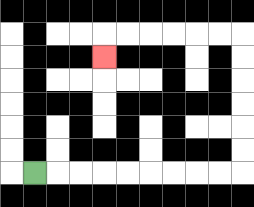{'start': '[1, 7]', 'end': '[4, 2]', 'path_directions': 'R,R,R,R,R,R,R,R,R,U,U,U,U,U,U,L,L,L,L,L,L,D', 'path_coordinates': '[[1, 7], [2, 7], [3, 7], [4, 7], [5, 7], [6, 7], [7, 7], [8, 7], [9, 7], [10, 7], [10, 6], [10, 5], [10, 4], [10, 3], [10, 2], [10, 1], [9, 1], [8, 1], [7, 1], [6, 1], [5, 1], [4, 1], [4, 2]]'}